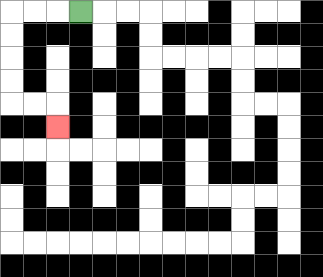{'start': '[3, 0]', 'end': '[2, 5]', 'path_directions': 'L,L,L,D,D,D,D,R,R,D', 'path_coordinates': '[[3, 0], [2, 0], [1, 0], [0, 0], [0, 1], [0, 2], [0, 3], [0, 4], [1, 4], [2, 4], [2, 5]]'}